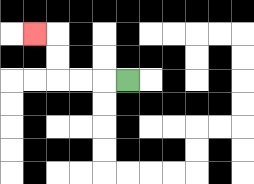{'start': '[5, 3]', 'end': '[1, 1]', 'path_directions': 'L,L,L,U,U,L', 'path_coordinates': '[[5, 3], [4, 3], [3, 3], [2, 3], [2, 2], [2, 1], [1, 1]]'}